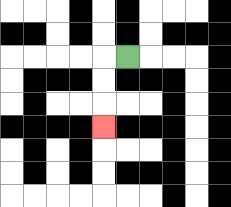{'start': '[5, 2]', 'end': '[4, 5]', 'path_directions': 'L,D,D,D', 'path_coordinates': '[[5, 2], [4, 2], [4, 3], [4, 4], [4, 5]]'}